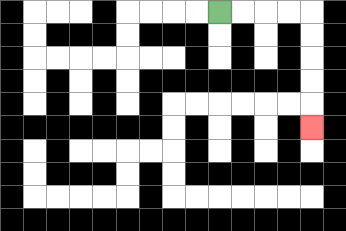{'start': '[9, 0]', 'end': '[13, 5]', 'path_directions': 'R,R,R,R,D,D,D,D,D', 'path_coordinates': '[[9, 0], [10, 0], [11, 0], [12, 0], [13, 0], [13, 1], [13, 2], [13, 3], [13, 4], [13, 5]]'}